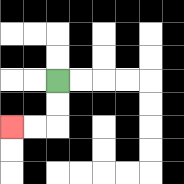{'start': '[2, 3]', 'end': '[0, 5]', 'path_directions': 'D,D,L,L', 'path_coordinates': '[[2, 3], [2, 4], [2, 5], [1, 5], [0, 5]]'}